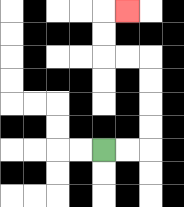{'start': '[4, 6]', 'end': '[5, 0]', 'path_directions': 'R,R,U,U,U,U,L,L,U,U,R', 'path_coordinates': '[[4, 6], [5, 6], [6, 6], [6, 5], [6, 4], [6, 3], [6, 2], [5, 2], [4, 2], [4, 1], [4, 0], [5, 0]]'}